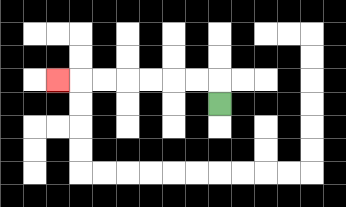{'start': '[9, 4]', 'end': '[2, 3]', 'path_directions': 'U,L,L,L,L,L,L,L', 'path_coordinates': '[[9, 4], [9, 3], [8, 3], [7, 3], [6, 3], [5, 3], [4, 3], [3, 3], [2, 3]]'}